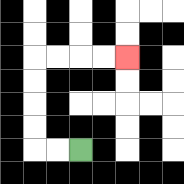{'start': '[3, 6]', 'end': '[5, 2]', 'path_directions': 'L,L,U,U,U,U,R,R,R,R', 'path_coordinates': '[[3, 6], [2, 6], [1, 6], [1, 5], [1, 4], [1, 3], [1, 2], [2, 2], [3, 2], [4, 2], [5, 2]]'}